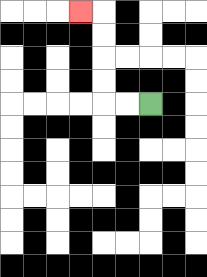{'start': '[6, 4]', 'end': '[3, 0]', 'path_directions': 'L,L,U,U,U,U,L', 'path_coordinates': '[[6, 4], [5, 4], [4, 4], [4, 3], [4, 2], [4, 1], [4, 0], [3, 0]]'}